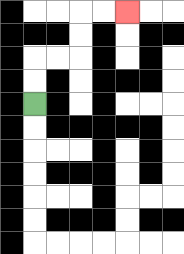{'start': '[1, 4]', 'end': '[5, 0]', 'path_directions': 'U,U,R,R,U,U,R,R', 'path_coordinates': '[[1, 4], [1, 3], [1, 2], [2, 2], [3, 2], [3, 1], [3, 0], [4, 0], [5, 0]]'}